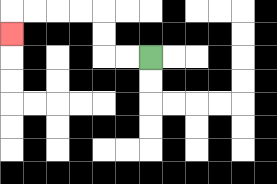{'start': '[6, 2]', 'end': '[0, 1]', 'path_directions': 'L,L,U,U,L,L,L,L,D', 'path_coordinates': '[[6, 2], [5, 2], [4, 2], [4, 1], [4, 0], [3, 0], [2, 0], [1, 0], [0, 0], [0, 1]]'}